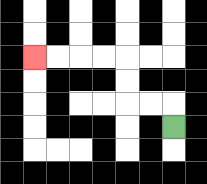{'start': '[7, 5]', 'end': '[1, 2]', 'path_directions': 'U,L,L,U,U,L,L,L,L', 'path_coordinates': '[[7, 5], [7, 4], [6, 4], [5, 4], [5, 3], [5, 2], [4, 2], [3, 2], [2, 2], [1, 2]]'}